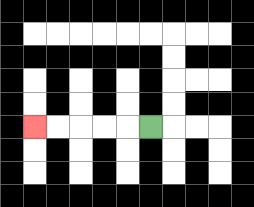{'start': '[6, 5]', 'end': '[1, 5]', 'path_directions': 'L,L,L,L,L', 'path_coordinates': '[[6, 5], [5, 5], [4, 5], [3, 5], [2, 5], [1, 5]]'}